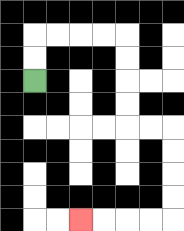{'start': '[1, 3]', 'end': '[3, 9]', 'path_directions': 'U,U,R,R,R,R,D,D,D,D,R,R,D,D,D,D,L,L,L,L', 'path_coordinates': '[[1, 3], [1, 2], [1, 1], [2, 1], [3, 1], [4, 1], [5, 1], [5, 2], [5, 3], [5, 4], [5, 5], [6, 5], [7, 5], [7, 6], [7, 7], [7, 8], [7, 9], [6, 9], [5, 9], [4, 9], [3, 9]]'}